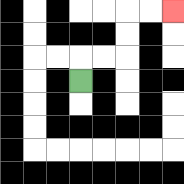{'start': '[3, 3]', 'end': '[7, 0]', 'path_directions': 'U,R,R,U,U,R,R', 'path_coordinates': '[[3, 3], [3, 2], [4, 2], [5, 2], [5, 1], [5, 0], [6, 0], [7, 0]]'}